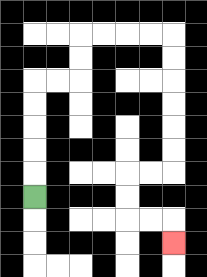{'start': '[1, 8]', 'end': '[7, 10]', 'path_directions': 'U,U,U,U,U,R,R,U,U,R,R,R,R,D,D,D,D,D,D,L,L,D,D,R,R,D', 'path_coordinates': '[[1, 8], [1, 7], [1, 6], [1, 5], [1, 4], [1, 3], [2, 3], [3, 3], [3, 2], [3, 1], [4, 1], [5, 1], [6, 1], [7, 1], [7, 2], [7, 3], [7, 4], [7, 5], [7, 6], [7, 7], [6, 7], [5, 7], [5, 8], [5, 9], [6, 9], [7, 9], [7, 10]]'}